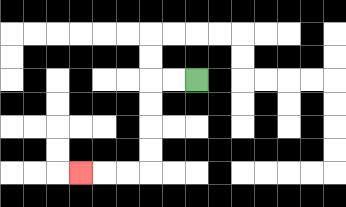{'start': '[8, 3]', 'end': '[3, 7]', 'path_directions': 'L,L,D,D,D,D,L,L,L', 'path_coordinates': '[[8, 3], [7, 3], [6, 3], [6, 4], [6, 5], [6, 6], [6, 7], [5, 7], [4, 7], [3, 7]]'}